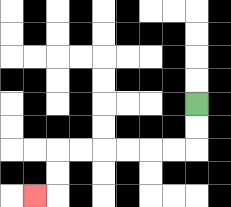{'start': '[8, 4]', 'end': '[1, 8]', 'path_directions': 'D,D,L,L,L,L,L,L,D,D,L', 'path_coordinates': '[[8, 4], [8, 5], [8, 6], [7, 6], [6, 6], [5, 6], [4, 6], [3, 6], [2, 6], [2, 7], [2, 8], [1, 8]]'}